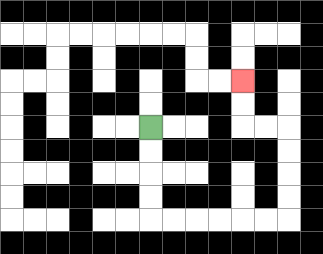{'start': '[6, 5]', 'end': '[10, 3]', 'path_directions': 'D,D,D,D,R,R,R,R,R,R,U,U,U,U,L,L,U,U', 'path_coordinates': '[[6, 5], [6, 6], [6, 7], [6, 8], [6, 9], [7, 9], [8, 9], [9, 9], [10, 9], [11, 9], [12, 9], [12, 8], [12, 7], [12, 6], [12, 5], [11, 5], [10, 5], [10, 4], [10, 3]]'}